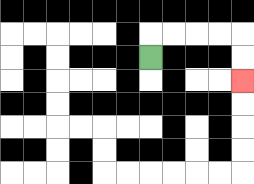{'start': '[6, 2]', 'end': '[10, 3]', 'path_directions': 'U,R,R,R,R,D,D', 'path_coordinates': '[[6, 2], [6, 1], [7, 1], [8, 1], [9, 1], [10, 1], [10, 2], [10, 3]]'}